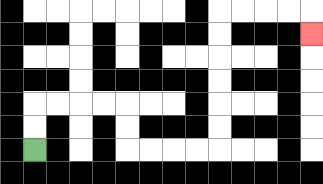{'start': '[1, 6]', 'end': '[13, 1]', 'path_directions': 'U,U,R,R,R,R,D,D,R,R,R,R,U,U,U,U,U,U,R,R,R,R,D', 'path_coordinates': '[[1, 6], [1, 5], [1, 4], [2, 4], [3, 4], [4, 4], [5, 4], [5, 5], [5, 6], [6, 6], [7, 6], [8, 6], [9, 6], [9, 5], [9, 4], [9, 3], [9, 2], [9, 1], [9, 0], [10, 0], [11, 0], [12, 0], [13, 0], [13, 1]]'}